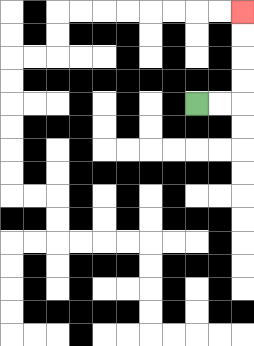{'start': '[8, 4]', 'end': '[10, 0]', 'path_directions': 'R,R,U,U,U,U', 'path_coordinates': '[[8, 4], [9, 4], [10, 4], [10, 3], [10, 2], [10, 1], [10, 0]]'}